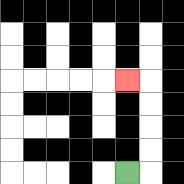{'start': '[5, 7]', 'end': '[5, 3]', 'path_directions': 'R,U,U,U,U,L', 'path_coordinates': '[[5, 7], [6, 7], [6, 6], [6, 5], [6, 4], [6, 3], [5, 3]]'}